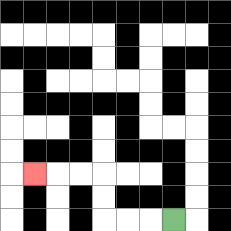{'start': '[7, 9]', 'end': '[1, 7]', 'path_directions': 'L,L,L,U,U,L,L,L', 'path_coordinates': '[[7, 9], [6, 9], [5, 9], [4, 9], [4, 8], [4, 7], [3, 7], [2, 7], [1, 7]]'}